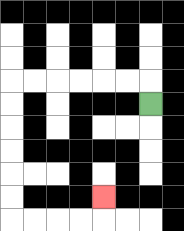{'start': '[6, 4]', 'end': '[4, 8]', 'path_directions': 'U,L,L,L,L,L,L,D,D,D,D,D,D,R,R,R,R,U', 'path_coordinates': '[[6, 4], [6, 3], [5, 3], [4, 3], [3, 3], [2, 3], [1, 3], [0, 3], [0, 4], [0, 5], [0, 6], [0, 7], [0, 8], [0, 9], [1, 9], [2, 9], [3, 9], [4, 9], [4, 8]]'}